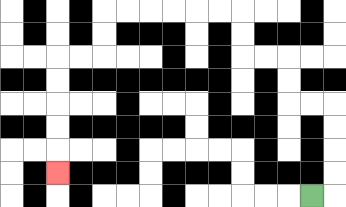{'start': '[13, 8]', 'end': '[2, 7]', 'path_directions': 'R,U,U,U,U,L,L,U,U,L,L,U,U,L,L,L,L,L,L,D,D,L,L,D,D,D,D,D', 'path_coordinates': '[[13, 8], [14, 8], [14, 7], [14, 6], [14, 5], [14, 4], [13, 4], [12, 4], [12, 3], [12, 2], [11, 2], [10, 2], [10, 1], [10, 0], [9, 0], [8, 0], [7, 0], [6, 0], [5, 0], [4, 0], [4, 1], [4, 2], [3, 2], [2, 2], [2, 3], [2, 4], [2, 5], [2, 6], [2, 7]]'}